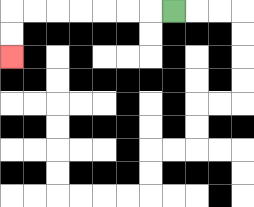{'start': '[7, 0]', 'end': '[0, 2]', 'path_directions': 'L,L,L,L,L,L,L,D,D', 'path_coordinates': '[[7, 0], [6, 0], [5, 0], [4, 0], [3, 0], [2, 0], [1, 0], [0, 0], [0, 1], [0, 2]]'}